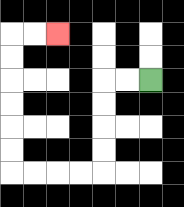{'start': '[6, 3]', 'end': '[2, 1]', 'path_directions': 'L,L,D,D,D,D,L,L,L,L,U,U,U,U,U,U,R,R', 'path_coordinates': '[[6, 3], [5, 3], [4, 3], [4, 4], [4, 5], [4, 6], [4, 7], [3, 7], [2, 7], [1, 7], [0, 7], [0, 6], [0, 5], [0, 4], [0, 3], [0, 2], [0, 1], [1, 1], [2, 1]]'}